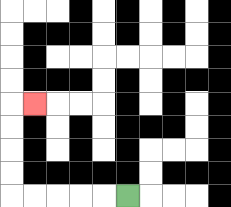{'start': '[5, 8]', 'end': '[1, 4]', 'path_directions': 'L,L,L,L,L,U,U,U,U,R', 'path_coordinates': '[[5, 8], [4, 8], [3, 8], [2, 8], [1, 8], [0, 8], [0, 7], [0, 6], [0, 5], [0, 4], [1, 4]]'}